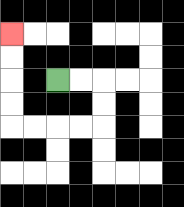{'start': '[2, 3]', 'end': '[0, 1]', 'path_directions': 'R,R,D,D,L,L,L,L,U,U,U,U', 'path_coordinates': '[[2, 3], [3, 3], [4, 3], [4, 4], [4, 5], [3, 5], [2, 5], [1, 5], [0, 5], [0, 4], [0, 3], [0, 2], [0, 1]]'}